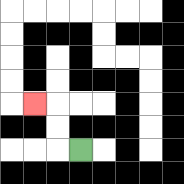{'start': '[3, 6]', 'end': '[1, 4]', 'path_directions': 'L,U,U,L', 'path_coordinates': '[[3, 6], [2, 6], [2, 5], [2, 4], [1, 4]]'}